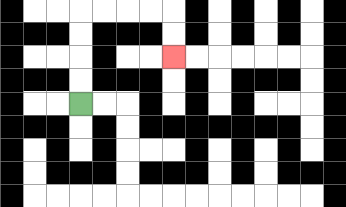{'start': '[3, 4]', 'end': '[7, 2]', 'path_directions': 'U,U,U,U,R,R,R,R,D,D', 'path_coordinates': '[[3, 4], [3, 3], [3, 2], [3, 1], [3, 0], [4, 0], [5, 0], [6, 0], [7, 0], [7, 1], [7, 2]]'}